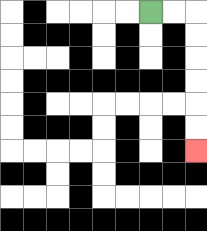{'start': '[6, 0]', 'end': '[8, 6]', 'path_directions': 'R,R,D,D,D,D,D,D', 'path_coordinates': '[[6, 0], [7, 0], [8, 0], [8, 1], [8, 2], [8, 3], [8, 4], [8, 5], [8, 6]]'}